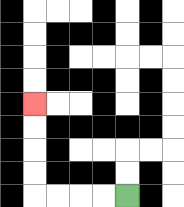{'start': '[5, 8]', 'end': '[1, 4]', 'path_directions': 'L,L,L,L,U,U,U,U', 'path_coordinates': '[[5, 8], [4, 8], [3, 8], [2, 8], [1, 8], [1, 7], [1, 6], [1, 5], [1, 4]]'}